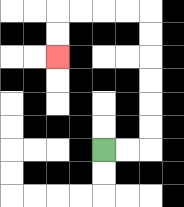{'start': '[4, 6]', 'end': '[2, 2]', 'path_directions': 'R,R,U,U,U,U,U,U,L,L,L,L,D,D', 'path_coordinates': '[[4, 6], [5, 6], [6, 6], [6, 5], [6, 4], [6, 3], [6, 2], [6, 1], [6, 0], [5, 0], [4, 0], [3, 0], [2, 0], [2, 1], [2, 2]]'}